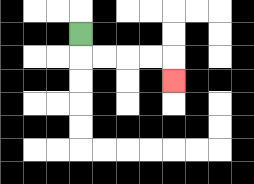{'start': '[3, 1]', 'end': '[7, 3]', 'path_directions': 'D,R,R,R,R,D', 'path_coordinates': '[[3, 1], [3, 2], [4, 2], [5, 2], [6, 2], [7, 2], [7, 3]]'}